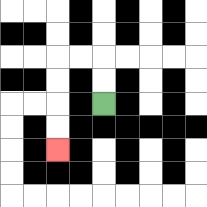{'start': '[4, 4]', 'end': '[2, 6]', 'path_directions': 'U,U,L,L,D,D,D,D', 'path_coordinates': '[[4, 4], [4, 3], [4, 2], [3, 2], [2, 2], [2, 3], [2, 4], [2, 5], [2, 6]]'}